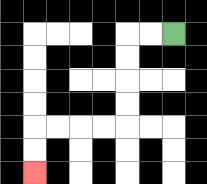{'start': '[7, 1]', 'end': '[1, 7]', 'path_directions': 'L,L,D,D,D,D,L,L,L,L,D,D', 'path_coordinates': '[[7, 1], [6, 1], [5, 1], [5, 2], [5, 3], [5, 4], [5, 5], [4, 5], [3, 5], [2, 5], [1, 5], [1, 6], [1, 7]]'}